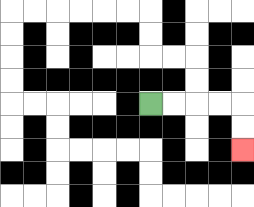{'start': '[6, 4]', 'end': '[10, 6]', 'path_directions': 'R,R,R,R,D,D', 'path_coordinates': '[[6, 4], [7, 4], [8, 4], [9, 4], [10, 4], [10, 5], [10, 6]]'}